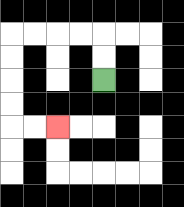{'start': '[4, 3]', 'end': '[2, 5]', 'path_directions': 'U,U,L,L,L,L,D,D,D,D,R,R', 'path_coordinates': '[[4, 3], [4, 2], [4, 1], [3, 1], [2, 1], [1, 1], [0, 1], [0, 2], [0, 3], [0, 4], [0, 5], [1, 5], [2, 5]]'}